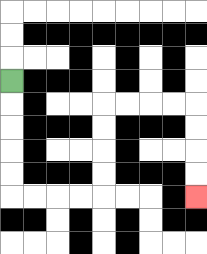{'start': '[0, 3]', 'end': '[8, 8]', 'path_directions': 'D,D,D,D,D,R,R,R,R,U,U,U,U,R,R,R,R,D,D,D,D', 'path_coordinates': '[[0, 3], [0, 4], [0, 5], [0, 6], [0, 7], [0, 8], [1, 8], [2, 8], [3, 8], [4, 8], [4, 7], [4, 6], [4, 5], [4, 4], [5, 4], [6, 4], [7, 4], [8, 4], [8, 5], [8, 6], [8, 7], [8, 8]]'}